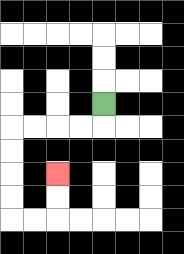{'start': '[4, 4]', 'end': '[2, 7]', 'path_directions': 'D,L,L,L,L,D,D,D,D,R,R,U,U', 'path_coordinates': '[[4, 4], [4, 5], [3, 5], [2, 5], [1, 5], [0, 5], [0, 6], [0, 7], [0, 8], [0, 9], [1, 9], [2, 9], [2, 8], [2, 7]]'}